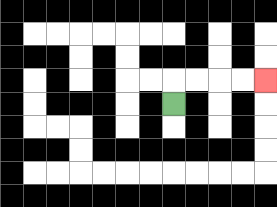{'start': '[7, 4]', 'end': '[11, 3]', 'path_directions': 'U,R,R,R,R', 'path_coordinates': '[[7, 4], [7, 3], [8, 3], [9, 3], [10, 3], [11, 3]]'}